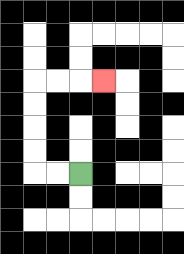{'start': '[3, 7]', 'end': '[4, 3]', 'path_directions': 'L,L,U,U,U,U,R,R,R', 'path_coordinates': '[[3, 7], [2, 7], [1, 7], [1, 6], [1, 5], [1, 4], [1, 3], [2, 3], [3, 3], [4, 3]]'}